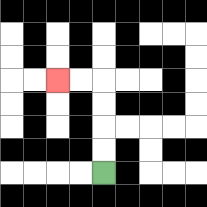{'start': '[4, 7]', 'end': '[2, 3]', 'path_directions': 'U,U,U,U,L,L', 'path_coordinates': '[[4, 7], [4, 6], [4, 5], [4, 4], [4, 3], [3, 3], [2, 3]]'}